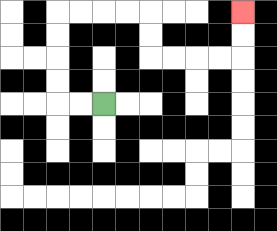{'start': '[4, 4]', 'end': '[10, 0]', 'path_directions': 'L,L,U,U,U,U,R,R,R,R,D,D,R,R,R,R,U,U', 'path_coordinates': '[[4, 4], [3, 4], [2, 4], [2, 3], [2, 2], [2, 1], [2, 0], [3, 0], [4, 0], [5, 0], [6, 0], [6, 1], [6, 2], [7, 2], [8, 2], [9, 2], [10, 2], [10, 1], [10, 0]]'}